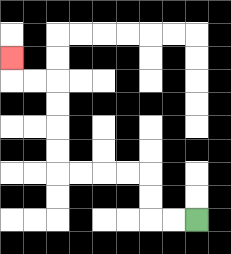{'start': '[8, 9]', 'end': '[0, 2]', 'path_directions': 'L,L,U,U,L,L,L,L,U,U,U,U,L,L,U', 'path_coordinates': '[[8, 9], [7, 9], [6, 9], [6, 8], [6, 7], [5, 7], [4, 7], [3, 7], [2, 7], [2, 6], [2, 5], [2, 4], [2, 3], [1, 3], [0, 3], [0, 2]]'}